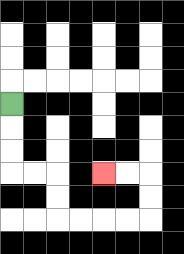{'start': '[0, 4]', 'end': '[4, 7]', 'path_directions': 'D,D,D,R,R,D,D,R,R,R,R,U,U,L,L', 'path_coordinates': '[[0, 4], [0, 5], [0, 6], [0, 7], [1, 7], [2, 7], [2, 8], [2, 9], [3, 9], [4, 9], [5, 9], [6, 9], [6, 8], [6, 7], [5, 7], [4, 7]]'}